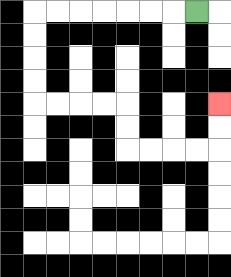{'start': '[8, 0]', 'end': '[9, 4]', 'path_directions': 'L,L,L,L,L,L,L,D,D,D,D,R,R,R,R,D,D,R,R,R,R,U,U', 'path_coordinates': '[[8, 0], [7, 0], [6, 0], [5, 0], [4, 0], [3, 0], [2, 0], [1, 0], [1, 1], [1, 2], [1, 3], [1, 4], [2, 4], [3, 4], [4, 4], [5, 4], [5, 5], [5, 6], [6, 6], [7, 6], [8, 6], [9, 6], [9, 5], [9, 4]]'}